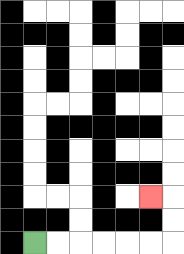{'start': '[1, 10]', 'end': '[6, 8]', 'path_directions': 'R,R,R,R,R,R,U,U,L', 'path_coordinates': '[[1, 10], [2, 10], [3, 10], [4, 10], [5, 10], [6, 10], [7, 10], [7, 9], [7, 8], [6, 8]]'}